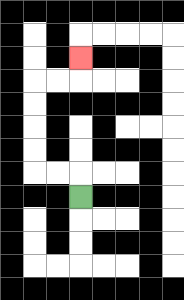{'start': '[3, 8]', 'end': '[3, 2]', 'path_directions': 'U,L,L,U,U,U,U,R,R,U', 'path_coordinates': '[[3, 8], [3, 7], [2, 7], [1, 7], [1, 6], [1, 5], [1, 4], [1, 3], [2, 3], [3, 3], [3, 2]]'}